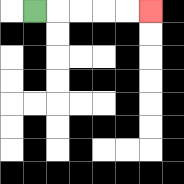{'start': '[1, 0]', 'end': '[6, 0]', 'path_directions': 'R,R,R,R,R', 'path_coordinates': '[[1, 0], [2, 0], [3, 0], [4, 0], [5, 0], [6, 0]]'}